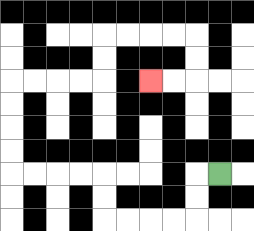{'start': '[9, 7]', 'end': '[6, 3]', 'path_directions': 'L,D,D,L,L,L,L,U,U,L,L,L,L,U,U,U,U,R,R,R,R,U,U,R,R,R,R,D,D,L,L', 'path_coordinates': '[[9, 7], [8, 7], [8, 8], [8, 9], [7, 9], [6, 9], [5, 9], [4, 9], [4, 8], [4, 7], [3, 7], [2, 7], [1, 7], [0, 7], [0, 6], [0, 5], [0, 4], [0, 3], [1, 3], [2, 3], [3, 3], [4, 3], [4, 2], [4, 1], [5, 1], [6, 1], [7, 1], [8, 1], [8, 2], [8, 3], [7, 3], [6, 3]]'}